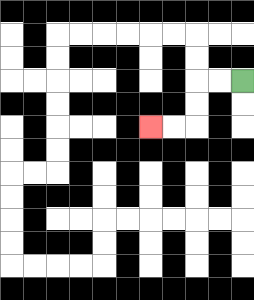{'start': '[10, 3]', 'end': '[6, 5]', 'path_directions': 'L,L,D,D,L,L', 'path_coordinates': '[[10, 3], [9, 3], [8, 3], [8, 4], [8, 5], [7, 5], [6, 5]]'}